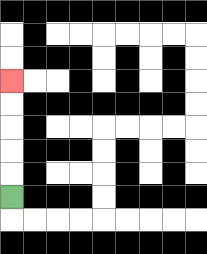{'start': '[0, 8]', 'end': '[0, 3]', 'path_directions': 'U,U,U,U,U', 'path_coordinates': '[[0, 8], [0, 7], [0, 6], [0, 5], [0, 4], [0, 3]]'}